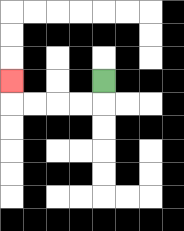{'start': '[4, 3]', 'end': '[0, 3]', 'path_directions': 'D,L,L,L,L,U', 'path_coordinates': '[[4, 3], [4, 4], [3, 4], [2, 4], [1, 4], [0, 4], [0, 3]]'}